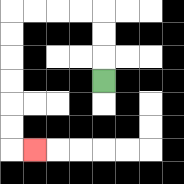{'start': '[4, 3]', 'end': '[1, 6]', 'path_directions': 'U,U,U,L,L,L,L,D,D,D,D,D,D,R', 'path_coordinates': '[[4, 3], [4, 2], [4, 1], [4, 0], [3, 0], [2, 0], [1, 0], [0, 0], [0, 1], [0, 2], [0, 3], [0, 4], [0, 5], [0, 6], [1, 6]]'}